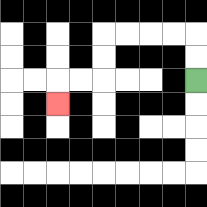{'start': '[8, 3]', 'end': '[2, 4]', 'path_directions': 'U,U,L,L,L,L,D,D,L,L,D', 'path_coordinates': '[[8, 3], [8, 2], [8, 1], [7, 1], [6, 1], [5, 1], [4, 1], [4, 2], [4, 3], [3, 3], [2, 3], [2, 4]]'}